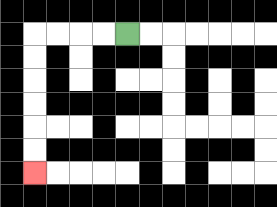{'start': '[5, 1]', 'end': '[1, 7]', 'path_directions': 'L,L,L,L,D,D,D,D,D,D', 'path_coordinates': '[[5, 1], [4, 1], [3, 1], [2, 1], [1, 1], [1, 2], [1, 3], [1, 4], [1, 5], [1, 6], [1, 7]]'}